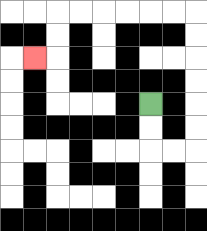{'start': '[6, 4]', 'end': '[1, 2]', 'path_directions': 'D,D,R,R,U,U,U,U,U,U,L,L,L,L,L,L,D,D,L', 'path_coordinates': '[[6, 4], [6, 5], [6, 6], [7, 6], [8, 6], [8, 5], [8, 4], [8, 3], [8, 2], [8, 1], [8, 0], [7, 0], [6, 0], [5, 0], [4, 0], [3, 0], [2, 0], [2, 1], [2, 2], [1, 2]]'}